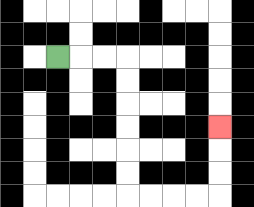{'start': '[2, 2]', 'end': '[9, 5]', 'path_directions': 'R,R,R,D,D,D,D,D,D,R,R,R,R,U,U,U', 'path_coordinates': '[[2, 2], [3, 2], [4, 2], [5, 2], [5, 3], [5, 4], [5, 5], [5, 6], [5, 7], [5, 8], [6, 8], [7, 8], [8, 8], [9, 8], [9, 7], [9, 6], [9, 5]]'}